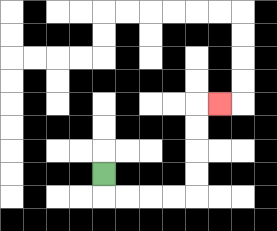{'start': '[4, 7]', 'end': '[9, 4]', 'path_directions': 'D,R,R,R,R,U,U,U,U,R', 'path_coordinates': '[[4, 7], [4, 8], [5, 8], [6, 8], [7, 8], [8, 8], [8, 7], [8, 6], [8, 5], [8, 4], [9, 4]]'}